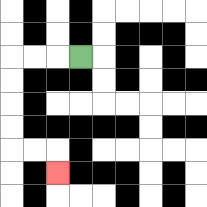{'start': '[3, 2]', 'end': '[2, 7]', 'path_directions': 'L,L,L,D,D,D,D,R,R,D', 'path_coordinates': '[[3, 2], [2, 2], [1, 2], [0, 2], [0, 3], [0, 4], [0, 5], [0, 6], [1, 6], [2, 6], [2, 7]]'}